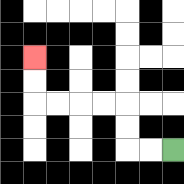{'start': '[7, 6]', 'end': '[1, 2]', 'path_directions': 'L,L,U,U,L,L,L,L,U,U', 'path_coordinates': '[[7, 6], [6, 6], [5, 6], [5, 5], [5, 4], [4, 4], [3, 4], [2, 4], [1, 4], [1, 3], [1, 2]]'}